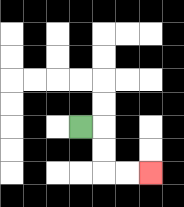{'start': '[3, 5]', 'end': '[6, 7]', 'path_directions': 'R,D,D,R,R', 'path_coordinates': '[[3, 5], [4, 5], [4, 6], [4, 7], [5, 7], [6, 7]]'}